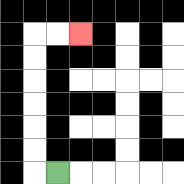{'start': '[2, 7]', 'end': '[3, 1]', 'path_directions': 'L,U,U,U,U,U,U,R,R', 'path_coordinates': '[[2, 7], [1, 7], [1, 6], [1, 5], [1, 4], [1, 3], [1, 2], [1, 1], [2, 1], [3, 1]]'}